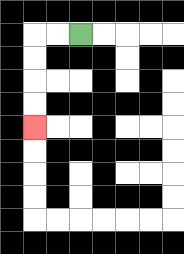{'start': '[3, 1]', 'end': '[1, 5]', 'path_directions': 'L,L,D,D,D,D', 'path_coordinates': '[[3, 1], [2, 1], [1, 1], [1, 2], [1, 3], [1, 4], [1, 5]]'}